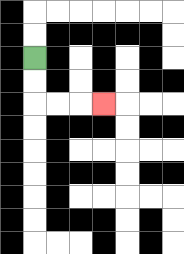{'start': '[1, 2]', 'end': '[4, 4]', 'path_directions': 'D,D,R,R,R', 'path_coordinates': '[[1, 2], [1, 3], [1, 4], [2, 4], [3, 4], [4, 4]]'}